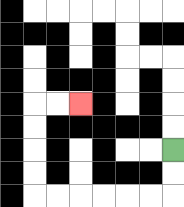{'start': '[7, 6]', 'end': '[3, 4]', 'path_directions': 'D,D,L,L,L,L,L,L,U,U,U,U,R,R', 'path_coordinates': '[[7, 6], [7, 7], [7, 8], [6, 8], [5, 8], [4, 8], [3, 8], [2, 8], [1, 8], [1, 7], [1, 6], [1, 5], [1, 4], [2, 4], [3, 4]]'}